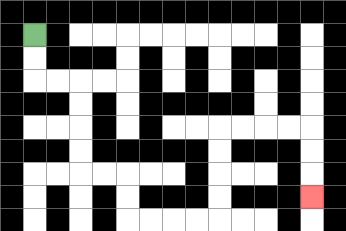{'start': '[1, 1]', 'end': '[13, 8]', 'path_directions': 'D,D,R,R,D,D,D,D,R,R,D,D,R,R,R,R,U,U,U,U,R,R,R,R,D,D,D', 'path_coordinates': '[[1, 1], [1, 2], [1, 3], [2, 3], [3, 3], [3, 4], [3, 5], [3, 6], [3, 7], [4, 7], [5, 7], [5, 8], [5, 9], [6, 9], [7, 9], [8, 9], [9, 9], [9, 8], [9, 7], [9, 6], [9, 5], [10, 5], [11, 5], [12, 5], [13, 5], [13, 6], [13, 7], [13, 8]]'}